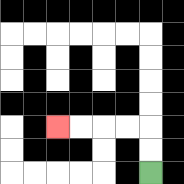{'start': '[6, 7]', 'end': '[2, 5]', 'path_directions': 'U,U,L,L,L,L', 'path_coordinates': '[[6, 7], [6, 6], [6, 5], [5, 5], [4, 5], [3, 5], [2, 5]]'}